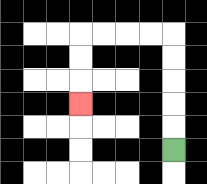{'start': '[7, 6]', 'end': '[3, 4]', 'path_directions': 'U,U,U,U,U,L,L,L,L,D,D,D', 'path_coordinates': '[[7, 6], [7, 5], [7, 4], [7, 3], [7, 2], [7, 1], [6, 1], [5, 1], [4, 1], [3, 1], [3, 2], [3, 3], [3, 4]]'}